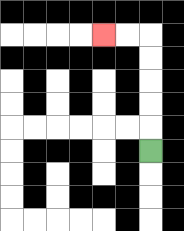{'start': '[6, 6]', 'end': '[4, 1]', 'path_directions': 'U,U,U,U,U,L,L', 'path_coordinates': '[[6, 6], [6, 5], [6, 4], [6, 3], [6, 2], [6, 1], [5, 1], [4, 1]]'}